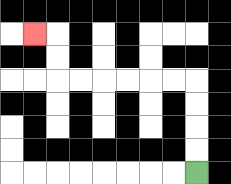{'start': '[8, 7]', 'end': '[1, 1]', 'path_directions': 'U,U,U,U,L,L,L,L,L,L,U,U,L', 'path_coordinates': '[[8, 7], [8, 6], [8, 5], [8, 4], [8, 3], [7, 3], [6, 3], [5, 3], [4, 3], [3, 3], [2, 3], [2, 2], [2, 1], [1, 1]]'}